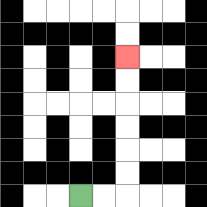{'start': '[3, 8]', 'end': '[5, 2]', 'path_directions': 'R,R,U,U,U,U,U,U', 'path_coordinates': '[[3, 8], [4, 8], [5, 8], [5, 7], [5, 6], [5, 5], [5, 4], [5, 3], [5, 2]]'}